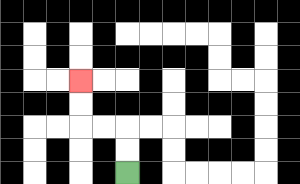{'start': '[5, 7]', 'end': '[3, 3]', 'path_directions': 'U,U,L,L,U,U', 'path_coordinates': '[[5, 7], [5, 6], [5, 5], [4, 5], [3, 5], [3, 4], [3, 3]]'}